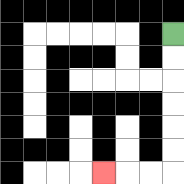{'start': '[7, 1]', 'end': '[4, 7]', 'path_directions': 'D,D,D,D,D,D,L,L,L', 'path_coordinates': '[[7, 1], [7, 2], [7, 3], [7, 4], [7, 5], [7, 6], [7, 7], [6, 7], [5, 7], [4, 7]]'}